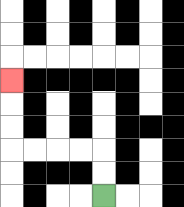{'start': '[4, 8]', 'end': '[0, 3]', 'path_directions': 'U,U,L,L,L,L,U,U,U', 'path_coordinates': '[[4, 8], [4, 7], [4, 6], [3, 6], [2, 6], [1, 6], [0, 6], [0, 5], [0, 4], [0, 3]]'}